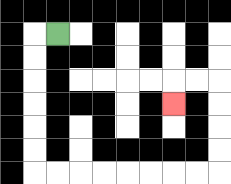{'start': '[2, 1]', 'end': '[7, 4]', 'path_directions': 'L,D,D,D,D,D,D,R,R,R,R,R,R,R,R,U,U,U,U,L,L,D', 'path_coordinates': '[[2, 1], [1, 1], [1, 2], [1, 3], [1, 4], [1, 5], [1, 6], [1, 7], [2, 7], [3, 7], [4, 7], [5, 7], [6, 7], [7, 7], [8, 7], [9, 7], [9, 6], [9, 5], [9, 4], [9, 3], [8, 3], [7, 3], [7, 4]]'}